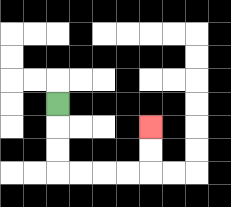{'start': '[2, 4]', 'end': '[6, 5]', 'path_directions': 'D,D,D,R,R,R,R,U,U', 'path_coordinates': '[[2, 4], [2, 5], [2, 6], [2, 7], [3, 7], [4, 7], [5, 7], [6, 7], [6, 6], [6, 5]]'}